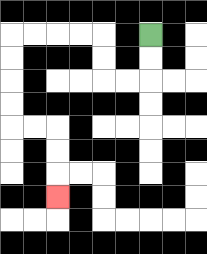{'start': '[6, 1]', 'end': '[2, 8]', 'path_directions': 'D,D,L,L,U,U,L,L,L,L,D,D,D,D,R,R,D,D,D', 'path_coordinates': '[[6, 1], [6, 2], [6, 3], [5, 3], [4, 3], [4, 2], [4, 1], [3, 1], [2, 1], [1, 1], [0, 1], [0, 2], [0, 3], [0, 4], [0, 5], [1, 5], [2, 5], [2, 6], [2, 7], [2, 8]]'}